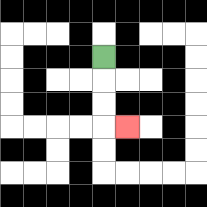{'start': '[4, 2]', 'end': '[5, 5]', 'path_directions': 'D,D,D,R', 'path_coordinates': '[[4, 2], [4, 3], [4, 4], [4, 5], [5, 5]]'}